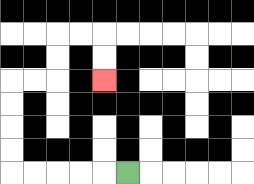{'start': '[5, 7]', 'end': '[4, 3]', 'path_directions': 'L,L,L,L,L,U,U,U,U,R,R,U,U,R,R,D,D', 'path_coordinates': '[[5, 7], [4, 7], [3, 7], [2, 7], [1, 7], [0, 7], [0, 6], [0, 5], [0, 4], [0, 3], [1, 3], [2, 3], [2, 2], [2, 1], [3, 1], [4, 1], [4, 2], [4, 3]]'}